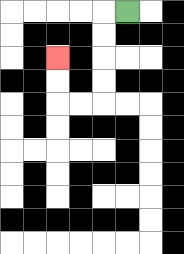{'start': '[5, 0]', 'end': '[2, 2]', 'path_directions': 'L,D,D,D,D,L,L,U,U', 'path_coordinates': '[[5, 0], [4, 0], [4, 1], [4, 2], [4, 3], [4, 4], [3, 4], [2, 4], [2, 3], [2, 2]]'}